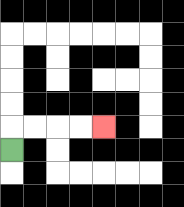{'start': '[0, 6]', 'end': '[4, 5]', 'path_directions': 'U,R,R,R,R', 'path_coordinates': '[[0, 6], [0, 5], [1, 5], [2, 5], [3, 5], [4, 5]]'}